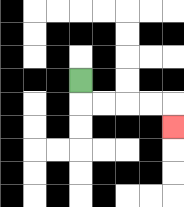{'start': '[3, 3]', 'end': '[7, 5]', 'path_directions': 'D,R,R,R,R,D', 'path_coordinates': '[[3, 3], [3, 4], [4, 4], [5, 4], [6, 4], [7, 4], [7, 5]]'}